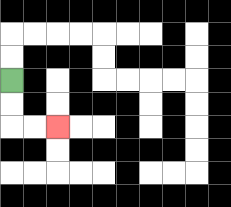{'start': '[0, 3]', 'end': '[2, 5]', 'path_directions': 'D,D,R,R', 'path_coordinates': '[[0, 3], [0, 4], [0, 5], [1, 5], [2, 5]]'}